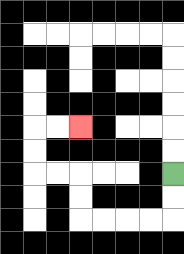{'start': '[7, 7]', 'end': '[3, 5]', 'path_directions': 'D,D,L,L,L,L,U,U,L,L,U,U,R,R', 'path_coordinates': '[[7, 7], [7, 8], [7, 9], [6, 9], [5, 9], [4, 9], [3, 9], [3, 8], [3, 7], [2, 7], [1, 7], [1, 6], [1, 5], [2, 5], [3, 5]]'}